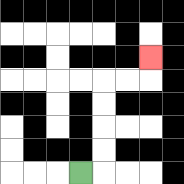{'start': '[3, 7]', 'end': '[6, 2]', 'path_directions': 'R,U,U,U,U,R,R,U', 'path_coordinates': '[[3, 7], [4, 7], [4, 6], [4, 5], [4, 4], [4, 3], [5, 3], [6, 3], [6, 2]]'}